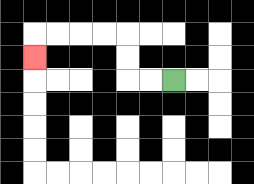{'start': '[7, 3]', 'end': '[1, 2]', 'path_directions': 'L,L,U,U,L,L,L,L,D', 'path_coordinates': '[[7, 3], [6, 3], [5, 3], [5, 2], [5, 1], [4, 1], [3, 1], [2, 1], [1, 1], [1, 2]]'}